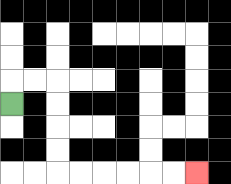{'start': '[0, 4]', 'end': '[8, 7]', 'path_directions': 'U,R,R,D,D,D,D,R,R,R,R,R,R', 'path_coordinates': '[[0, 4], [0, 3], [1, 3], [2, 3], [2, 4], [2, 5], [2, 6], [2, 7], [3, 7], [4, 7], [5, 7], [6, 7], [7, 7], [8, 7]]'}